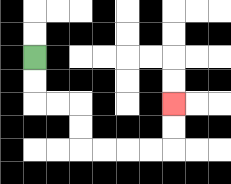{'start': '[1, 2]', 'end': '[7, 4]', 'path_directions': 'D,D,R,R,D,D,R,R,R,R,U,U', 'path_coordinates': '[[1, 2], [1, 3], [1, 4], [2, 4], [3, 4], [3, 5], [3, 6], [4, 6], [5, 6], [6, 6], [7, 6], [7, 5], [7, 4]]'}